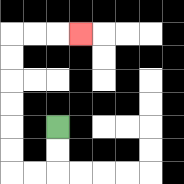{'start': '[2, 5]', 'end': '[3, 1]', 'path_directions': 'D,D,L,L,U,U,U,U,U,U,R,R,R', 'path_coordinates': '[[2, 5], [2, 6], [2, 7], [1, 7], [0, 7], [0, 6], [0, 5], [0, 4], [0, 3], [0, 2], [0, 1], [1, 1], [2, 1], [3, 1]]'}